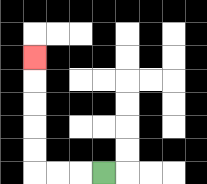{'start': '[4, 7]', 'end': '[1, 2]', 'path_directions': 'L,L,L,U,U,U,U,U', 'path_coordinates': '[[4, 7], [3, 7], [2, 7], [1, 7], [1, 6], [1, 5], [1, 4], [1, 3], [1, 2]]'}